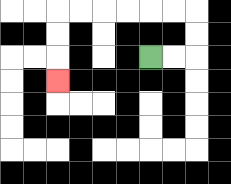{'start': '[6, 2]', 'end': '[2, 3]', 'path_directions': 'R,R,U,U,L,L,L,L,L,L,D,D,D', 'path_coordinates': '[[6, 2], [7, 2], [8, 2], [8, 1], [8, 0], [7, 0], [6, 0], [5, 0], [4, 0], [3, 0], [2, 0], [2, 1], [2, 2], [2, 3]]'}